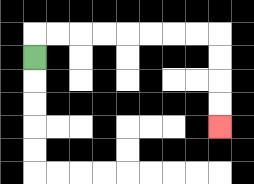{'start': '[1, 2]', 'end': '[9, 5]', 'path_directions': 'U,R,R,R,R,R,R,R,R,D,D,D,D', 'path_coordinates': '[[1, 2], [1, 1], [2, 1], [3, 1], [4, 1], [5, 1], [6, 1], [7, 1], [8, 1], [9, 1], [9, 2], [9, 3], [9, 4], [9, 5]]'}